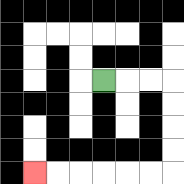{'start': '[4, 3]', 'end': '[1, 7]', 'path_directions': 'R,R,R,D,D,D,D,L,L,L,L,L,L', 'path_coordinates': '[[4, 3], [5, 3], [6, 3], [7, 3], [7, 4], [7, 5], [7, 6], [7, 7], [6, 7], [5, 7], [4, 7], [3, 7], [2, 7], [1, 7]]'}